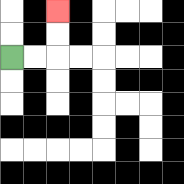{'start': '[0, 2]', 'end': '[2, 0]', 'path_directions': 'R,R,U,U', 'path_coordinates': '[[0, 2], [1, 2], [2, 2], [2, 1], [2, 0]]'}